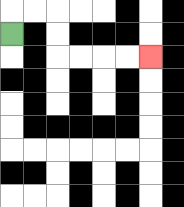{'start': '[0, 1]', 'end': '[6, 2]', 'path_directions': 'U,R,R,D,D,R,R,R,R', 'path_coordinates': '[[0, 1], [0, 0], [1, 0], [2, 0], [2, 1], [2, 2], [3, 2], [4, 2], [5, 2], [6, 2]]'}